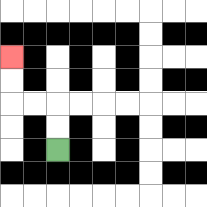{'start': '[2, 6]', 'end': '[0, 2]', 'path_directions': 'U,U,L,L,U,U', 'path_coordinates': '[[2, 6], [2, 5], [2, 4], [1, 4], [0, 4], [0, 3], [0, 2]]'}